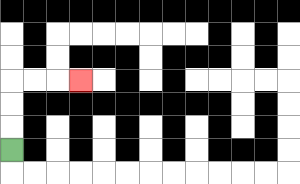{'start': '[0, 6]', 'end': '[3, 3]', 'path_directions': 'U,U,U,R,R,R', 'path_coordinates': '[[0, 6], [0, 5], [0, 4], [0, 3], [1, 3], [2, 3], [3, 3]]'}